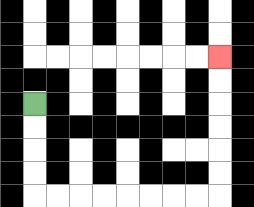{'start': '[1, 4]', 'end': '[9, 2]', 'path_directions': 'D,D,D,D,R,R,R,R,R,R,R,R,U,U,U,U,U,U', 'path_coordinates': '[[1, 4], [1, 5], [1, 6], [1, 7], [1, 8], [2, 8], [3, 8], [4, 8], [5, 8], [6, 8], [7, 8], [8, 8], [9, 8], [9, 7], [9, 6], [9, 5], [9, 4], [9, 3], [9, 2]]'}